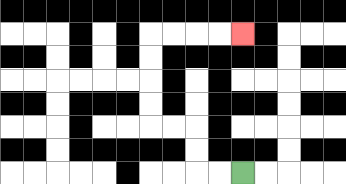{'start': '[10, 7]', 'end': '[10, 1]', 'path_directions': 'L,L,U,U,L,L,U,U,U,U,R,R,R,R', 'path_coordinates': '[[10, 7], [9, 7], [8, 7], [8, 6], [8, 5], [7, 5], [6, 5], [6, 4], [6, 3], [6, 2], [6, 1], [7, 1], [8, 1], [9, 1], [10, 1]]'}